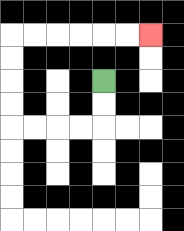{'start': '[4, 3]', 'end': '[6, 1]', 'path_directions': 'D,D,L,L,L,L,U,U,U,U,R,R,R,R,R,R', 'path_coordinates': '[[4, 3], [4, 4], [4, 5], [3, 5], [2, 5], [1, 5], [0, 5], [0, 4], [0, 3], [0, 2], [0, 1], [1, 1], [2, 1], [3, 1], [4, 1], [5, 1], [6, 1]]'}